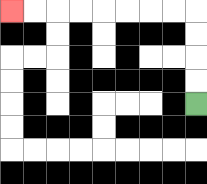{'start': '[8, 4]', 'end': '[0, 0]', 'path_directions': 'U,U,U,U,L,L,L,L,L,L,L,L', 'path_coordinates': '[[8, 4], [8, 3], [8, 2], [8, 1], [8, 0], [7, 0], [6, 0], [5, 0], [4, 0], [3, 0], [2, 0], [1, 0], [0, 0]]'}